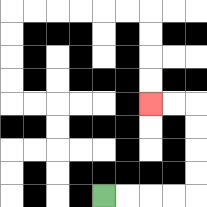{'start': '[4, 8]', 'end': '[6, 4]', 'path_directions': 'R,R,R,R,U,U,U,U,L,L', 'path_coordinates': '[[4, 8], [5, 8], [6, 8], [7, 8], [8, 8], [8, 7], [8, 6], [8, 5], [8, 4], [7, 4], [6, 4]]'}